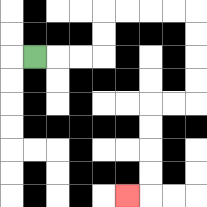{'start': '[1, 2]', 'end': '[5, 8]', 'path_directions': 'R,R,R,U,U,R,R,R,R,D,D,D,D,L,L,D,D,D,D,L', 'path_coordinates': '[[1, 2], [2, 2], [3, 2], [4, 2], [4, 1], [4, 0], [5, 0], [6, 0], [7, 0], [8, 0], [8, 1], [8, 2], [8, 3], [8, 4], [7, 4], [6, 4], [6, 5], [6, 6], [6, 7], [6, 8], [5, 8]]'}